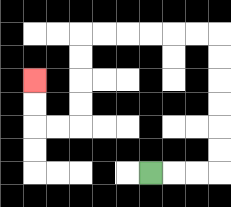{'start': '[6, 7]', 'end': '[1, 3]', 'path_directions': 'R,R,R,U,U,U,U,U,U,L,L,L,L,L,L,D,D,D,D,L,L,U,U', 'path_coordinates': '[[6, 7], [7, 7], [8, 7], [9, 7], [9, 6], [9, 5], [9, 4], [9, 3], [9, 2], [9, 1], [8, 1], [7, 1], [6, 1], [5, 1], [4, 1], [3, 1], [3, 2], [3, 3], [3, 4], [3, 5], [2, 5], [1, 5], [1, 4], [1, 3]]'}